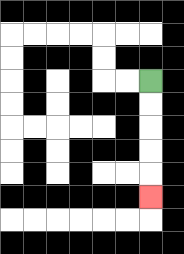{'start': '[6, 3]', 'end': '[6, 8]', 'path_directions': 'D,D,D,D,D', 'path_coordinates': '[[6, 3], [6, 4], [6, 5], [6, 6], [6, 7], [6, 8]]'}